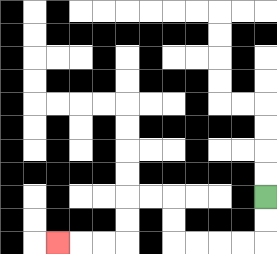{'start': '[11, 8]', 'end': '[2, 10]', 'path_directions': 'D,D,L,L,L,L,U,U,L,L,D,D,L,L,L', 'path_coordinates': '[[11, 8], [11, 9], [11, 10], [10, 10], [9, 10], [8, 10], [7, 10], [7, 9], [7, 8], [6, 8], [5, 8], [5, 9], [5, 10], [4, 10], [3, 10], [2, 10]]'}